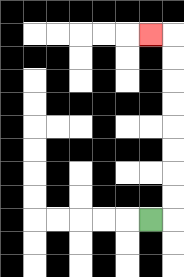{'start': '[6, 9]', 'end': '[6, 1]', 'path_directions': 'R,U,U,U,U,U,U,U,U,L', 'path_coordinates': '[[6, 9], [7, 9], [7, 8], [7, 7], [7, 6], [7, 5], [7, 4], [7, 3], [7, 2], [7, 1], [6, 1]]'}